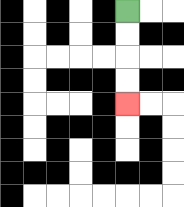{'start': '[5, 0]', 'end': '[5, 4]', 'path_directions': 'D,D,D,D', 'path_coordinates': '[[5, 0], [5, 1], [5, 2], [5, 3], [5, 4]]'}